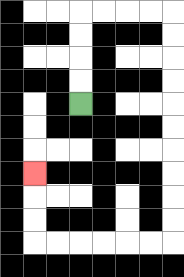{'start': '[3, 4]', 'end': '[1, 7]', 'path_directions': 'U,U,U,U,R,R,R,R,D,D,D,D,D,D,D,D,D,D,L,L,L,L,L,L,U,U,U', 'path_coordinates': '[[3, 4], [3, 3], [3, 2], [3, 1], [3, 0], [4, 0], [5, 0], [6, 0], [7, 0], [7, 1], [7, 2], [7, 3], [7, 4], [7, 5], [7, 6], [7, 7], [7, 8], [7, 9], [7, 10], [6, 10], [5, 10], [4, 10], [3, 10], [2, 10], [1, 10], [1, 9], [1, 8], [1, 7]]'}